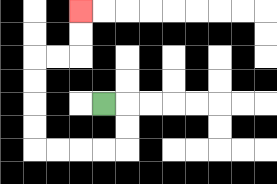{'start': '[4, 4]', 'end': '[3, 0]', 'path_directions': 'R,D,D,L,L,L,L,U,U,U,U,R,R,U,U', 'path_coordinates': '[[4, 4], [5, 4], [5, 5], [5, 6], [4, 6], [3, 6], [2, 6], [1, 6], [1, 5], [1, 4], [1, 3], [1, 2], [2, 2], [3, 2], [3, 1], [3, 0]]'}